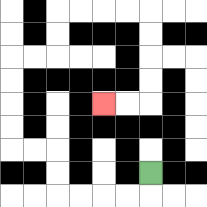{'start': '[6, 7]', 'end': '[4, 4]', 'path_directions': 'D,L,L,L,L,U,U,L,L,U,U,U,U,R,R,U,U,R,R,R,R,D,D,D,D,L,L', 'path_coordinates': '[[6, 7], [6, 8], [5, 8], [4, 8], [3, 8], [2, 8], [2, 7], [2, 6], [1, 6], [0, 6], [0, 5], [0, 4], [0, 3], [0, 2], [1, 2], [2, 2], [2, 1], [2, 0], [3, 0], [4, 0], [5, 0], [6, 0], [6, 1], [6, 2], [6, 3], [6, 4], [5, 4], [4, 4]]'}